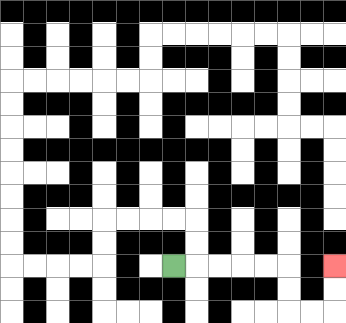{'start': '[7, 11]', 'end': '[14, 11]', 'path_directions': 'R,R,R,R,R,D,D,R,R,U,U', 'path_coordinates': '[[7, 11], [8, 11], [9, 11], [10, 11], [11, 11], [12, 11], [12, 12], [12, 13], [13, 13], [14, 13], [14, 12], [14, 11]]'}